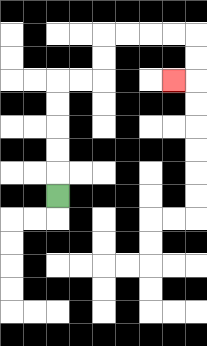{'start': '[2, 8]', 'end': '[7, 3]', 'path_directions': 'U,U,U,U,U,R,R,U,U,R,R,R,R,D,D,L', 'path_coordinates': '[[2, 8], [2, 7], [2, 6], [2, 5], [2, 4], [2, 3], [3, 3], [4, 3], [4, 2], [4, 1], [5, 1], [6, 1], [7, 1], [8, 1], [8, 2], [8, 3], [7, 3]]'}